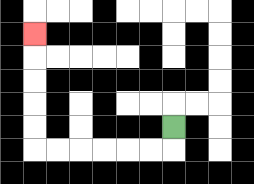{'start': '[7, 5]', 'end': '[1, 1]', 'path_directions': 'D,L,L,L,L,L,L,U,U,U,U,U', 'path_coordinates': '[[7, 5], [7, 6], [6, 6], [5, 6], [4, 6], [3, 6], [2, 6], [1, 6], [1, 5], [1, 4], [1, 3], [1, 2], [1, 1]]'}